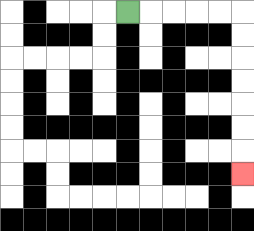{'start': '[5, 0]', 'end': '[10, 7]', 'path_directions': 'R,R,R,R,R,D,D,D,D,D,D,D', 'path_coordinates': '[[5, 0], [6, 0], [7, 0], [8, 0], [9, 0], [10, 0], [10, 1], [10, 2], [10, 3], [10, 4], [10, 5], [10, 6], [10, 7]]'}